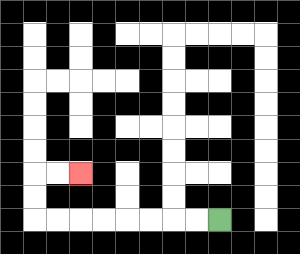{'start': '[9, 9]', 'end': '[3, 7]', 'path_directions': 'L,L,L,L,L,L,L,L,U,U,R,R', 'path_coordinates': '[[9, 9], [8, 9], [7, 9], [6, 9], [5, 9], [4, 9], [3, 9], [2, 9], [1, 9], [1, 8], [1, 7], [2, 7], [3, 7]]'}